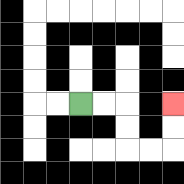{'start': '[3, 4]', 'end': '[7, 4]', 'path_directions': 'R,R,D,D,R,R,U,U', 'path_coordinates': '[[3, 4], [4, 4], [5, 4], [5, 5], [5, 6], [6, 6], [7, 6], [7, 5], [7, 4]]'}